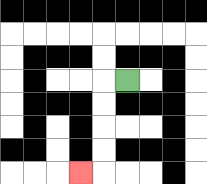{'start': '[5, 3]', 'end': '[3, 7]', 'path_directions': 'L,D,D,D,D,L', 'path_coordinates': '[[5, 3], [4, 3], [4, 4], [4, 5], [4, 6], [4, 7], [3, 7]]'}